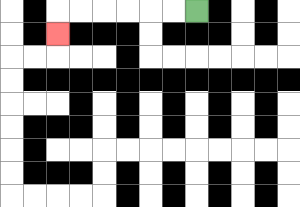{'start': '[8, 0]', 'end': '[2, 1]', 'path_directions': 'L,L,L,L,L,L,D', 'path_coordinates': '[[8, 0], [7, 0], [6, 0], [5, 0], [4, 0], [3, 0], [2, 0], [2, 1]]'}